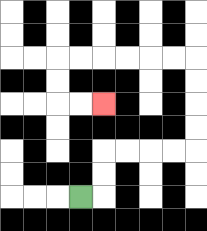{'start': '[3, 8]', 'end': '[4, 4]', 'path_directions': 'R,U,U,R,R,R,R,U,U,U,U,L,L,L,L,L,L,D,D,R,R', 'path_coordinates': '[[3, 8], [4, 8], [4, 7], [4, 6], [5, 6], [6, 6], [7, 6], [8, 6], [8, 5], [8, 4], [8, 3], [8, 2], [7, 2], [6, 2], [5, 2], [4, 2], [3, 2], [2, 2], [2, 3], [2, 4], [3, 4], [4, 4]]'}